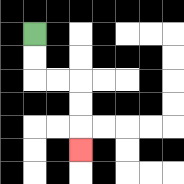{'start': '[1, 1]', 'end': '[3, 6]', 'path_directions': 'D,D,R,R,D,D,D', 'path_coordinates': '[[1, 1], [1, 2], [1, 3], [2, 3], [3, 3], [3, 4], [3, 5], [3, 6]]'}